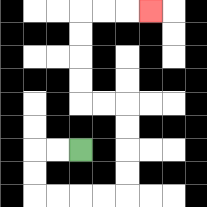{'start': '[3, 6]', 'end': '[6, 0]', 'path_directions': 'L,L,D,D,R,R,R,R,U,U,U,U,L,L,U,U,U,U,R,R,R', 'path_coordinates': '[[3, 6], [2, 6], [1, 6], [1, 7], [1, 8], [2, 8], [3, 8], [4, 8], [5, 8], [5, 7], [5, 6], [5, 5], [5, 4], [4, 4], [3, 4], [3, 3], [3, 2], [3, 1], [3, 0], [4, 0], [5, 0], [6, 0]]'}